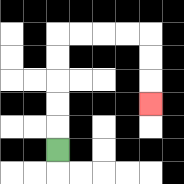{'start': '[2, 6]', 'end': '[6, 4]', 'path_directions': 'U,U,U,U,U,R,R,R,R,D,D,D', 'path_coordinates': '[[2, 6], [2, 5], [2, 4], [2, 3], [2, 2], [2, 1], [3, 1], [4, 1], [5, 1], [6, 1], [6, 2], [6, 3], [6, 4]]'}